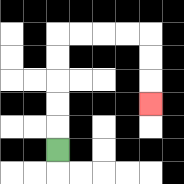{'start': '[2, 6]', 'end': '[6, 4]', 'path_directions': 'U,U,U,U,U,R,R,R,R,D,D,D', 'path_coordinates': '[[2, 6], [2, 5], [2, 4], [2, 3], [2, 2], [2, 1], [3, 1], [4, 1], [5, 1], [6, 1], [6, 2], [6, 3], [6, 4]]'}